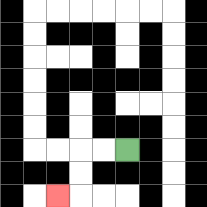{'start': '[5, 6]', 'end': '[2, 8]', 'path_directions': 'L,L,D,D,L', 'path_coordinates': '[[5, 6], [4, 6], [3, 6], [3, 7], [3, 8], [2, 8]]'}